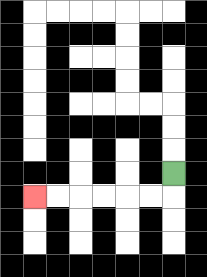{'start': '[7, 7]', 'end': '[1, 8]', 'path_directions': 'D,L,L,L,L,L,L', 'path_coordinates': '[[7, 7], [7, 8], [6, 8], [5, 8], [4, 8], [3, 8], [2, 8], [1, 8]]'}